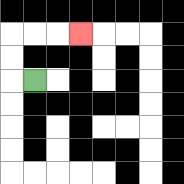{'start': '[1, 3]', 'end': '[3, 1]', 'path_directions': 'L,U,U,R,R,R', 'path_coordinates': '[[1, 3], [0, 3], [0, 2], [0, 1], [1, 1], [2, 1], [3, 1]]'}